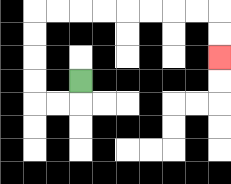{'start': '[3, 3]', 'end': '[9, 2]', 'path_directions': 'D,L,L,U,U,U,U,R,R,R,R,R,R,R,R,D,D', 'path_coordinates': '[[3, 3], [3, 4], [2, 4], [1, 4], [1, 3], [1, 2], [1, 1], [1, 0], [2, 0], [3, 0], [4, 0], [5, 0], [6, 0], [7, 0], [8, 0], [9, 0], [9, 1], [9, 2]]'}